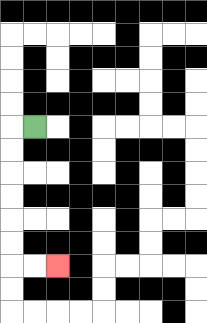{'start': '[1, 5]', 'end': '[2, 11]', 'path_directions': 'L,D,D,D,D,D,D,R,R', 'path_coordinates': '[[1, 5], [0, 5], [0, 6], [0, 7], [0, 8], [0, 9], [0, 10], [0, 11], [1, 11], [2, 11]]'}